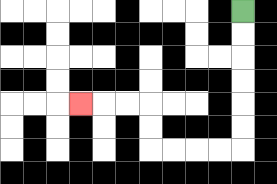{'start': '[10, 0]', 'end': '[3, 4]', 'path_directions': 'D,D,D,D,D,D,L,L,L,L,U,U,L,L,L', 'path_coordinates': '[[10, 0], [10, 1], [10, 2], [10, 3], [10, 4], [10, 5], [10, 6], [9, 6], [8, 6], [7, 6], [6, 6], [6, 5], [6, 4], [5, 4], [4, 4], [3, 4]]'}